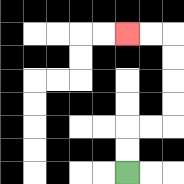{'start': '[5, 7]', 'end': '[5, 1]', 'path_directions': 'U,U,R,R,U,U,U,U,L,L', 'path_coordinates': '[[5, 7], [5, 6], [5, 5], [6, 5], [7, 5], [7, 4], [7, 3], [7, 2], [7, 1], [6, 1], [5, 1]]'}